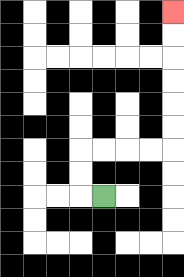{'start': '[4, 8]', 'end': '[7, 0]', 'path_directions': 'L,U,U,R,R,R,R,U,U,U,U,U,U', 'path_coordinates': '[[4, 8], [3, 8], [3, 7], [3, 6], [4, 6], [5, 6], [6, 6], [7, 6], [7, 5], [7, 4], [7, 3], [7, 2], [7, 1], [7, 0]]'}